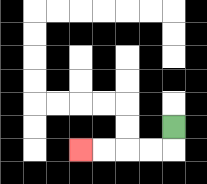{'start': '[7, 5]', 'end': '[3, 6]', 'path_directions': 'D,L,L,L,L', 'path_coordinates': '[[7, 5], [7, 6], [6, 6], [5, 6], [4, 6], [3, 6]]'}